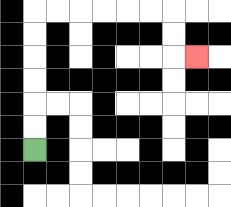{'start': '[1, 6]', 'end': '[8, 2]', 'path_directions': 'U,U,U,U,U,U,R,R,R,R,R,R,D,D,R', 'path_coordinates': '[[1, 6], [1, 5], [1, 4], [1, 3], [1, 2], [1, 1], [1, 0], [2, 0], [3, 0], [4, 0], [5, 0], [6, 0], [7, 0], [7, 1], [7, 2], [8, 2]]'}